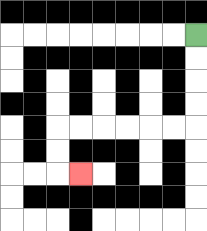{'start': '[8, 1]', 'end': '[3, 7]', 'path_directions': 'D,D,D,D,L,L,L,L,L,L,D,D,R', 'path_coordinates': '[[8, 1], [8, 2], [8, 3], [8, 4], [8, 5], [7, 5], [6, 5], [5, 5], [4, 5], [3, 5], [2, 5], [2, 6], [2, 7], [3, 7]]'}